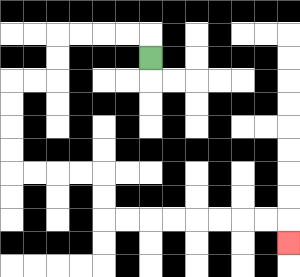{'start': '[6, 2]', 'end': '[12, 10]', 'path_directions': 'U,L,L,L,L,D,D,L,L,D,D,D,D,R,R,R,R,D,D,R,R,R,R,R,R,R,R,D', 'path_coordinates': '[[6, 2], [6, 1], [5, 1], [4, 1], [3, 1], [2, 1], [2, 2], [2, 3], [1, 3], [0, 3], [0, 4], [0, 5], [0, 6], [0, 7], [1, 7], [2, 7], [3, 7], [4, 7], [4, 8], [4, 9], [5, 9], [6, 9], [7, 9], [8, 9], [9, 9], [10, 9], [11, 9], [12, 9], [12, 10]]'}